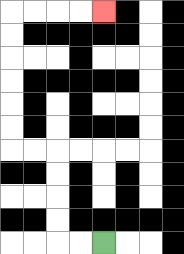{'start': '[4, 10]', 'end': '[4, 0]', 'path_directions': 'L,L,U,U,U,U,L,L,U,U,U,U,U,U,R,R,R,R', 'path_coordinates': '[[4, 10], [3, 10], [2, 10], [2, 9], [2, 8], [2, 7], [2, 6], [1, 6], [0, 6], [0, 5], [0, 4], [0, 3], [0, 2], [0, 1], [0, 0], [1, 0], [2, 0], [3, 0], [4, 0]]'}